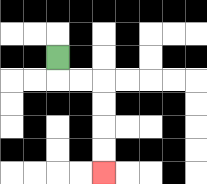{'start': '[2, 2]', 'end': '[4, 7]', 'path_directions': 'D,R,R,D,D,D,D', 'path_coordinates': '[[2, 2], [2, 3], [3, 3], [4, 3], [4, 4], [4, 5], [4, 6], [4, 7]]'}